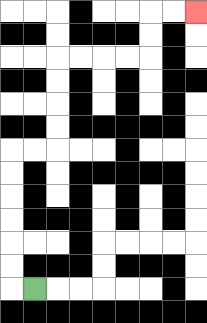{'start': '[1, 12]', 'end': '[8, 0]', 'path_directions': 'L,U,U,U,U,U,U,R,R,U,U,U,U,R,R,R,R,U,U,R,R', 'path_coordinates': '[[1, 12], [0, 12], [0, 11], [0, 10], [0, 9], [0, 8], [0, 7], [0, 6], [1, 6], [2, 6], [2, 5], [2, 4], [2, 3], [2, 2], [3, 2], [4, 2], [5, 2], [6, 2], [6, 1], [6, 0], [7, 0], [8, 0]]'}